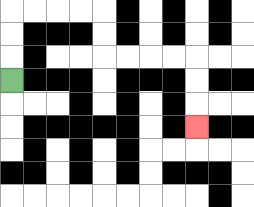{'start': '[0, 3]', 'end': '[8, 5]', 'path_directions': 'U,U,U,R,R,R,R,D,D,R,R,R,R,D,D,D', 'path_coordinates': '[[0, 3], [0, 2], [0, 1], [0, 0], [1, 0], [2, 0], [3, 0], [4, 0], [4, 1], [4, 2], [5, 2], [6, 2], [7, 2], [8, 2], [8, 3], [8, 4], [8, 5]]'}